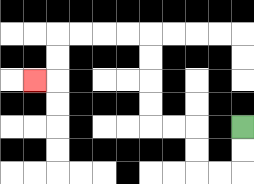{'start': '[10, 5]', 'end': '[1, 3]', 'path_directions': 'D,D,L,L,U,U,L,L,U,U,U,U,L,L,L,L,D,D,L', 'path_coordinates': '[[10, 5], [10, 6], [10, 7], [9, 7], [8, 7], [8, 6], [8, 5], [7, 5], [6, 5], [6, 4], [6, 3], [6, 2], [6, 1], [5, 1], [4, 1], [3, 1], [2, 1], [2, 2], [2, 3], [1, 3]]'}